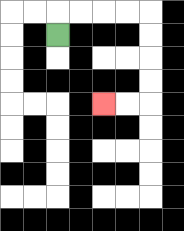{'start': '[2, 1]', 'end': '[4, 4]', 'path_directions': 'U,R,R,R,R,D,D,D,D,L,L', 'path_coordinates': '[[2, 1], [2, 0], [3, 0], [4, 0], [5, 0], [6, 0], [6, 1], [6, 2], [6, 3], [6, 4], [5, 4], [4, 4]]'}